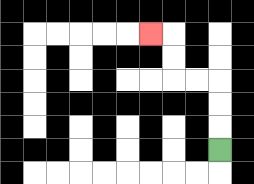{'start': '[9, 6]', 'end': '[6, 1]', 'path_directions': 'U,U,U,L,L,U,U,L', 'path_coordinates': '[[9, 6], [9, 5], [9, 4], [9, 3], [8, 3], [7, 3], [7, 2], [7, 1], [6, 1]]'}